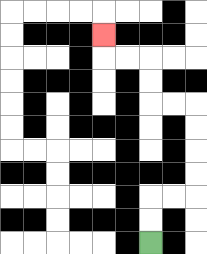{'start': '[6, 10]', 'end': '[4, 1]', 'path_directions': 'U,U,R,R,U,U,U,U,L,L,U,U,L,L,U', 'path_coordinates': '[[6, 10], [6, 9], [6, 8], [7, 8], [8, 8], [8, 7], [8, 6], [8, 5], [8, 4], [7, 4], [6, 4], [6, 3], [6, 2], [5, 2], [4, 2], [4, 1]]'}